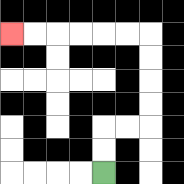{'start': '[4, 7]', 'end': '[0, 1]', 'path_directions': 'U,U,R,R,U,U,U,U,L,L,L,L,L,L', 'path_coordinates': '[[4, 7], [4, 6], [4, 5], [5, 5], [6, 5], [6, 4], [6, 3], [6, 2], [6, 1], [5, 1], [4, 1], [3, 1], [2, 1], [1, 1], [0, 1]]'}